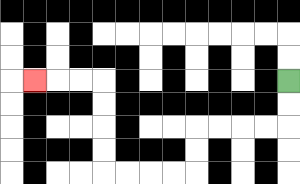{'start': '[12, 3]', 'end': '[1, 3]', 'path_directions': 'D,D,L,L,L,L,D,D,L,L,L,L,U,U,U,U,L,L,L', 'path_coordinates': '[[12, 3], [12, 4], [12, 5], [11, 5], [10, 5], [9, 5], [8, 5], [8, 6], [8, 7], [7, 7], [6, 7], [5, 7], [4, 7], [4, 6], [4, 5], [4, 4], [4, 3], [3, 3], [2, 3], [1, 3]]'}